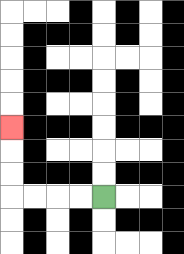{'start': '[4, 8]', 'end': '[0, 5]', 'path_directions': 'L,L,L,L,U,U,U', 'path_coordinates': '[[4, 8], [3, 8], [2, 8], [1, 8], [0, 8], [0, 7], [0, 6], [0, 5]]'}